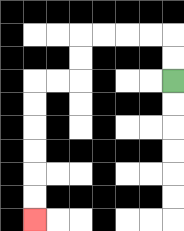{'start': '[7, 3]', 'end': '[1, 9]', 'path_directions': 'U,U,L,L,L,L,D,D,L,L,D,D,D,D,D,D', 'path_coordinates': '[[7, 3], [7, 2], [7, 1], [6, 1], [5, 1], [4, 1], [3, 1], [3, 2], [3, 3], [2, 3], [1, 3], [1, 4], [1, 5], [1, 6], [1, 7], [1, 8], [1, 9]]'}